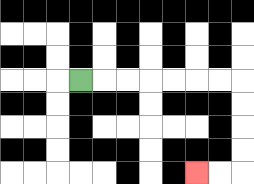{'start': '[3, 3]', 'end': '[8, 7]', 'path_directions': 'R,R,R,R,R,R,R,D,D,D,D,L,L', 'path_coordinates': '[[3, 3], [4, 3], [5, 3], [6, 3], [7, 3], [8, 3], [9, 3], [10, 3], [10, 4], [10, 5], [10, 6], [10, 7], [9, 7], [8, 7]]'}